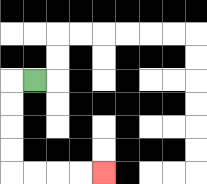{'start': '[1, 3]', 'end': '[4, 7]', 'path_directions': 'L,D,D,D,D,R,R,R,R', 'path_coordinates': '[[1, 3], [0, 3], [0, 4], [0, 5], [0, 6], [0, 7], [1, 7], [2, 7], [3, 7], [4, 7]]'}